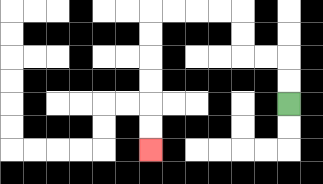{'start': '[12, 4]', 'end': '[6, 6]', 'path_directions': 'U,U,L,L,U,U,L,L,L,L,D,D,D,D,D,D', 'path_coordinates': '[[12, 4], [12, 3], [12, 2], [11, 2], [10, 2], [10, 1], [10, 0], [9, 0], [8, 0], [7, 0], [6, 0], [6, 1], [6, 2], [6, 3], [6, 4], [6, 5], [6, 6]]'}